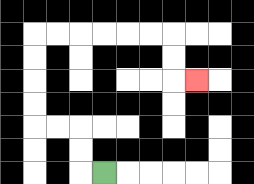{'start': '[4, 7]', 'end': '[8, 3]', 'path_directions': 'L,U,U,L,L,U,U,U,U,R,R,R,R,R,R,D,D,R', 'path_coordinates': '[[4, 7], [3, 7], [3, 6], [3, 5], [2, 5], [1, 5], [1, 4], [1, 3], [1, 2], [1, 1], [2, 1], [3, 1], [4, 1], [5, 1], [6, 1], [7, 1], [7, 2], [7, 3], [8, 3]]'}